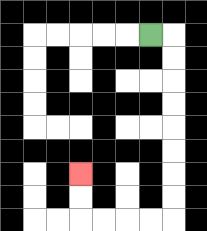{'start': '[6, 1]', 'end': '[3, 7]', 'path_directions': 'R,D,D,D,D,D,D,D,D,L,L,L,L,U,U', 'path_coordinates': '[[6, 1], [7, 1], [7, 2], [7, 3], [7, 4], [7, 5], [7, 6], [7, 7], [7, 8], [7, 9], [6, 9], [5, 9], [4, 9], [3, 9], [3, 8], [3, 7]]'}